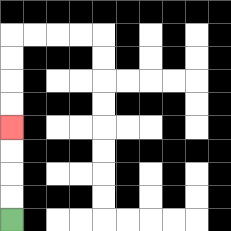{'start': '[0, 9]', 'end': '[0, 5]', 'path_directions': 'U,U,U,U', 'path_coordinates': '[[0, 9], [0, 8], [0, 7], [0, 6], [0, 5]]'}